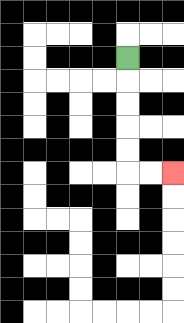{'start': '[5, 2]', 'end': '[7, 7]', 'path_directions': 'D,D,D,D,D,R,R', 'path_coordinates': '[[5, 2], [5, 3], [5, 4], [5, 5], [5, 6], [5, 7], [6, 7], [7, 7]]'}